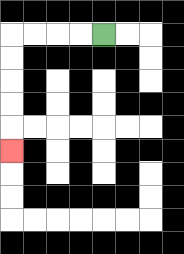{'start': '[4, 1]', 'end': '[0, 6]', 'path_directions': 'L,L,L,L,D,D,D,D,D', 'path_coordinates': '[[4, 1], [3, 1], [2, 1], [1, 1], [0, 1], [0, 2], [0, 3], [0, 4], [0, 5], [0, 6]]'}